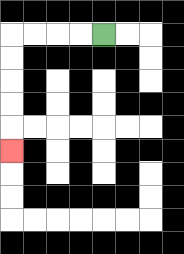{'start': '[4, 1]', 'end': '[0, 6]', 'path_directions': 'L,L,L,L,D,D,D,D,D', 'path_coordinates': '[[4, 1], [3, 1], [2, 1], [1, 1], [0, 1], [0, 2], [0, 3], [0, 4], [0, 5], [0, 6]]'}